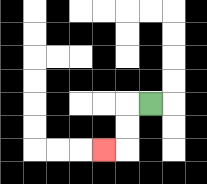{'start': '[6, 4]', 'end': '[4, 6]', 'path_directions': 'L,D,D,L', 'path_coordinates': '[[6, 4], [5, 4], [5, 5], [5, 6], [4, 6]]'}